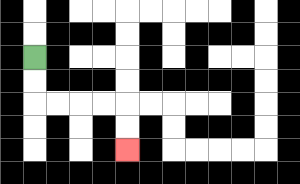{'start': '[1, 2]', 'end': '[5, 6]', 'path_directions': 'D,D,R,R,R,R,D,D', 'path_coordinates': '[[1, 2], [1, 3], [1, 4], [2, 4], [3, 4], [4, 4], [5, 4], [5, 5], [5, 6]]'}